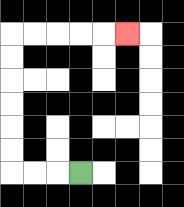{'start': '[3, 7]', 'end': '[5, 1]', 'path_directions': 'L,L,L,U,U,U,U,U,U,R,R,R,R,R', 'path_coordinates': '[[3, 7], [2, 7], [1, 7], [0, 7], [0, 6], [0, 5], [0, 4], [0, 3], [0, 2], [0, 1], [1, 1], [2, 1], [3, 1], [4, 1], [5, 1]]'}